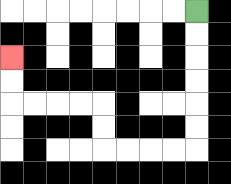{'start': '[8, 0]', 'end': '[0, 2]', 'path_directions': 'D,D,D,D,D,D,L,L,L,L,U,U,L,L,L,L,U,U', 'path_coordinates': '[[8, 0], [8, 1], [8, 2], [8, 3], [8, 4], [8, 5], [8, 6], [7, 6], [6, 6], [5, 6], [4, 6], [4, 5], [4, 4], [3, 4], [2, 4], [1, 4], [0, 4], [0, 3], [0, 2]]'}